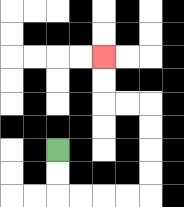{'start': '[2, 6]', 'end': '[4, 2]', 'path_directions': 'D,D,R,R,R,R,U,U,U,U,L,L,U,U', 'path_coordinates': '[[2, 6], [2, 7], [2, 8], [3, 8], [4, 8], [5, 8], [6, 8], [6, 7], [6, 6], [6, 5], [6, 4], [5, 4], [4, 4], [4, 3], [4, 2]]'}